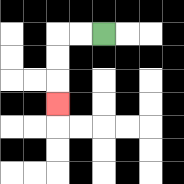{'start': '[4, 1]', 'end': '[2, 4]', 'path_directions': 'L,L,D,D,D', 'path_coordinates': '[[4, 1], [3, 1], [2, 1], [2, 2], [2, 3], [2, 4]]'}